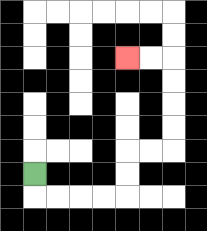{'start': '[1, 7]', 'end': '[5, 2]', 'path_directions': 'D,R,R,R,R,U,U,R,R,U,U,U,U,L,L', 'path_coordinates': '[[1, 7], [1, 8], [2, 8], [3, 8], [4, 8], [5, 8], [5, 7], [5, 6], [6, 6], [7, 6], [7, 5], [7, 4], [7, 3], [7, 2], [6, 2], [5, 2]]'}